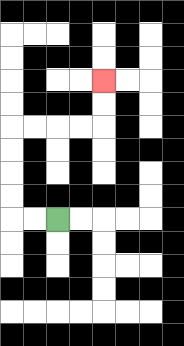{'start': '[2, 9]', 'end': '[4, 3]', 'path_directions': 'L,L,U,U,U,U,R,R,R,R,U,U', 'path_coordinates': '[[2, 9], [1, 9], [0, 9], [0, 8], [0, 7], [0, 6], [0, 5], [1, 5], [2, 5], [3, 5], [4, 5], [4, 4], [4, 3]]'}